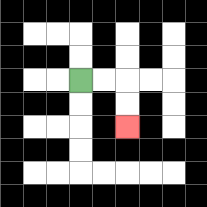{'start': '[3, 3]', 'end': '[5, 5]', 'path_directions': 'R,R,D,D', 'path_coordinates': '[[3, 3], [4, 3], [5, 3], [5, 4], [5, 5]]'}